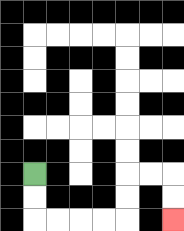{'start': '[1, 7]', 'end': '[7, 9]', 'path_directions': 'D,D,R,R,R,R,U,U,R,R,D,D', 'path_coordinates': '[[1, 7], [1, 8], [1, 9], [2, 9], [3, 9], [4, 9], [5, 9], [5, 8], [5, 7], [6, 7], [7, 7], [7, 8], [7, 9]]'}